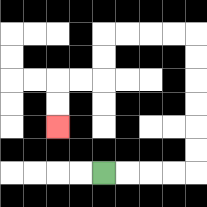{'start': '[4, 7]', 'end': '[2, 5]', 'path_directions': 'R,R,R,R,U,U,U,U,U,U,L,L,L,L,D,D,L,L,D,D', 'path_coordinates': '[[4, 7], [5, 7], [6, 7], [7, 7], [8, 7], [8, 6], [8, 5], [8, 4], [8, 3], [8, 2], [8, 1], [7, 1], [6, 1], [5, 1], [4, 1], [4, 2], [4, 3], [3, 3], [2, 3], [2, 4], [2, 5]]'}